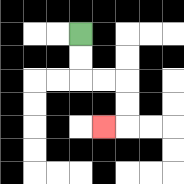{'start': '[3, 1]', 'end': '[4, 5]', 'path_directions': 'D,D,R,R,D,D,L', 'path_coordinates': '[[3, 1], [3, 2], [3, 3], [4, 3], [5, 3], [5, 4], [5, 5], [4, 5]]'}